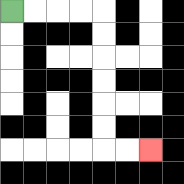{'start': '[0, 0]', 'end': '[6, 6]', 'path_directions': 'R,R,R,R,D,D,D,D,D,D,R,R', 'path_coordinates': '[[0, 0], [1, 0], [2, 0], [3, 0], [4, 0], [4, 1], [4, 2], [4, 3], [4, 4], [4, 5], [4, 6], [5, 6], [6, 6]]'}